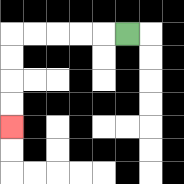{'start': '[5, 1]', 'end': '[0, 5]', 'path_directions': 'L,L,L,L,L,D,D,D,D', 'path_coordinates': '[[5, 1], [4, 1], [3, 1], [2, 1], [1, 1], [0, 1], [0, 2], [0, 3], [0, 4], [0, 5]]'}